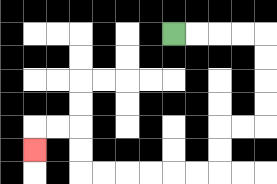{'start': '[7, 1]', 'end': '[1, 6]', 'path_directions': 'R,R,R,R,D,D,D,D,L,L,D,D,L,L,L,L,L,L,U,U,L,L,D', 'path_coordinates': '[[7, 1], [8, 1], [9, 1], [10, 1], [11, 1], [11, 2], [11, 3], [11, 4], [11, 5], [10, 5], [9, 5], [9, 6], [9, 7], [8, 7], [7, 7], [6, 7], [5, 7], [4, 7], [3, 7], [3, 6], [3, 5], [2, 5], [1, 5], [1, 6]]'}